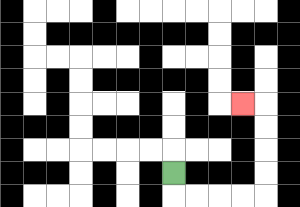{'start': '[7, 7]', 'end': '[10, 4]', 'path_directions': 'D,R,R,R,R,U,U,U,U,L', 'path_coordinates': '[[7, 7], [7, 8], [8, 8], [9, 8], [10, 8], [11, 8], [11, 7], [11, 6], [11, 5], [11, 4], [10, 4]]'}